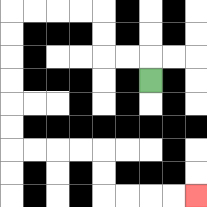{'start': '[6, 3]', 'end': '[8, 8]', 'path_directions': 'U,L,L,U,U,L,L,L,L,D,D,D,D,D,D,R,R,R,R,D,D,R,R,R,R', 'path_coordinates': '[[6, 3], [6, 2], [5, 2], [4, 2], [4, 1], [4, 0], [3, 0], [2, 0], [1, 0], [0, 0], [0, 1], [0, 2], [0, 3], [0, 4], [0, 5], [0, 6], [1, 6], [2, 6], [3, 6], [4, 6], [4, 7], [4, 8], [5, 8], [6, 8], [7, 8], [8, 8]]'}